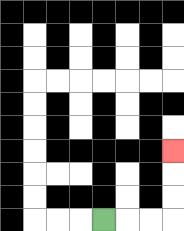{'start': '[4, 9]', 'end': '[7, 6]', 'path_directions': 'R,R,R,U,U,U', 'path_coordinates': '[[4, 9], [5, 9], [6, 9], [7, 9], [7, 8], [7, 7], [7, 6]]'}